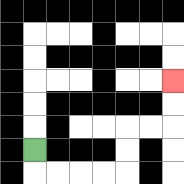{'start': '[1, 6]', 'end': '[7, 3]', 'path_directions': 'D,R,R,R,R,U,U,R,R,U,U', 'path_coordinates': '[[1, 6], [1, 7], [2, 7], [3, 7], [4, 7], [5, 7], [5, 6], [5, 5], [6, 5], [7, 5], [7, 4], [7, 3]]'}